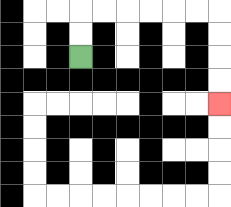{'start': '[3, 2]', 'end': '[9, 4]', 'path_directions': 'U,U,R,R,R,R,R,R,D,D,D,D', 'path_coordinates': '[[3, 2], [3, 1], [3, 0], [4, 0], [5, 0], [6, 0], [7, 0], [8, 0], [9, 0], [9, 1], [9, 2], [9, 3], [9, 4]]'}